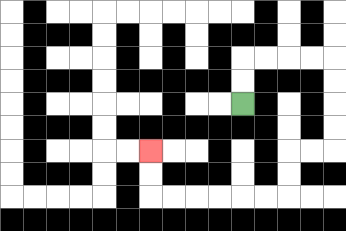{'start': '[10, 4]', 'end': '[6, 6]', 'path_directions': 'U,U,R,R,R,R,D,D,D,D,L,L,D,D,L,L,L,L,L,L,U,U', 'path_coordinates': '[[10, 4], [10, 3], [10, 2], [11, 2], [12, 2], [13, 2], [14, 2], [14, 3], [14, 4], [14, 5], [14, 6], [13, 6], [12, 6], [12, 7], [12, 8], [11, 8], [10, 8], [9, 8], [8, 8], [7, 8], [6, 8], [6, 7], [6, 6]]'}